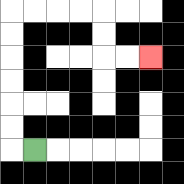{'start': '[1, 6]', 'end': '[6, 2]', 'path_directions': 'L,U,U,U,U,U,U,R,R,R,R,D,D,R,R', 'path_coordinates': '[[1, 6], [0, 6], [0, 5], [0, 4], [0, 3], [0, 2], [0, 1], [0, 0], [1, 0], [2, 0], [3, 0], [4, 0], [4, 1], [4, 2], [5, 2], [6, 2]]'}